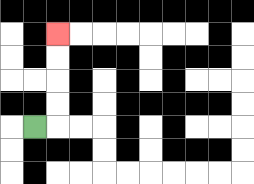{'start': '[1, 5]', 'end': '[2, 1]', 'path_directions': 'R,U,U,U,U', 'path_coordinates': '[[1, 5], [2, 5], [2, 4], [2, 3], [2, 2], [2, 1]]'}